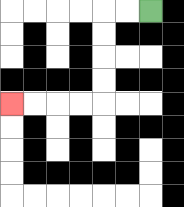{'start': '[6, 0]', 'end': '[0, 4]', 'path_directions': 'L,L,D,D,D,D,L,L,L,L', 'path_coordinates': '[[6, 0], [5, 0], [4, 0], [4, 1], [4, 2], [4, 3], [4, 4], [3, 4], [2, 4], [1, 4], [0, 4]]'}